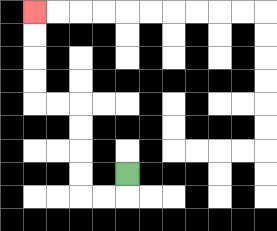{'start': '[5, 7]', 'end': '[1, 0]', 'path_directions': 'D,L,L,U,U,U,U,L,L,U,U,U,U', 'path_coordinates': '[[5, 7], [5, 8], [4, 8], [3, 8], [3, 7], [3, 6], [3, 5], [3, 4], [2, 4], [1, 4], [1, 3], [1, 2], [1, 1], [1, 0]]'}